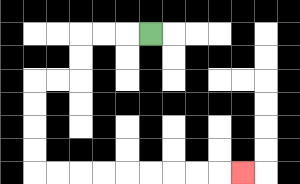{'start': '[6, 1]', 'end': '[10, 7]', 'path_directions': 'L,L,L,D,D,L,L,D,D,D,D,R,R,R,R,R,R,R,R,R', 'path_coordinates': '[[6, 1], [5, 1], [4, 1], [3, 1], [3, 2], [3, 3], [2, 3], [1, 3], [1, 4], [1, 5], [1, 6], [1, 7], [2, 7], [3, 7], [4, 7], [5, 7], [6, 7], [7, 7], [8, 7], [9, 7], [10, 7]]'}